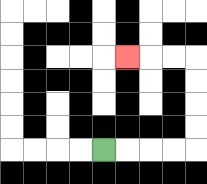{'start': '[4, 6]', 'end': '[5, 2]', 'path_directions': 'R,R,R,R,U,U,U,U,L,L,L', 'path_coordinates': '[[4, 6], [5, 6], [6, 6], [7, 6], [8, 6], [8, 5], [8, 4], [8, 3], [8, 2], [7, 2], [6, 2], [5, 2]]'}